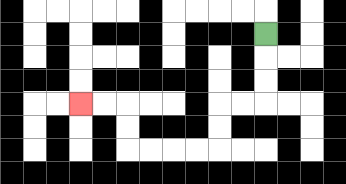{'start': '[11, 1]', 'end': '[3, 4]', 'path_directions': 'D,D,D,L,L,D,D,L,L,L,L,U,U,L,L', 'path_coordinates': '[[11, 1], [11, 2], [11, 3], [11, 4], [10, 4], [9, 4], [9, 5], [9, 6], [8, 6], [7, 6], [6, 6], [5, 6], [5, 5], [5, 4], [4, 4], [3, 4]]'}